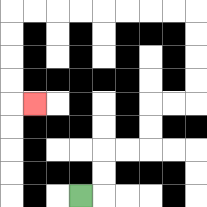{'start': '[3, 8]', 'end': '[1, 4]', 'path_directions': 'R,U,U,R,R,U,U,R,R,U,U,U,U,L,L,L,L,L,L,L,L,D,D,D,D,R', 'path_coordinates': '[[3, 8], [4, 8], [4, 7], [4, 6], [5, 6], [6, 6], [6, 5], [6, 4], [7, 4], [8, 4], [8, 3], [8, 2], [8, 1], [8, 0], [7, 0], [6, 0], [5, 0], [4, 0], [3, 0], [2, 0], [1, 0], [0, 0], [0, 1], [0, 2], [0, 3], [0, 4], [1, 4]]'}